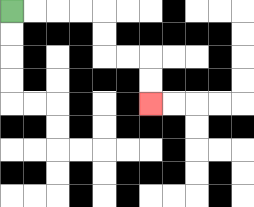{'start': '[0, 0]', 'end': '[6, 4]', 'path_directions': 'R,R,R,R,D,D,R,R,D,D', 'path_coordinates': '[[0, 0], [1, 0], [2, 0], [3, 0], [4, 0], [4, 1], [4, 2], [5, 2], [6, 2], [6, 3], [6, 4]]'}